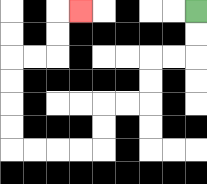{'start': '[8, 0]', 'end': '[3, 0]', 'path_directions': 'D,D,L,L,D,D,L,L,D,D,L,L,L,L,U,U,U,U,R,R,U,U,R', 'path_coordinates': '[[8, 0], [8, 1], [8, 2], [7, 2], [6, 2], [6, 3], [6, 4], [5, 4], [4, 4], [4, 5], [4, 6], [3, 6], [2, 6], [1, 6], [0, 6], [0, 5], [0, 4], [0, 3], [0, 2], [1, 2], [2, 2], [2, 1], [2, 0], [3, 0]]'}